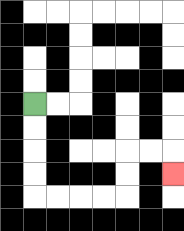{'start': '[1, 4]', 'end': '[7, 7]', 'path_directions': 'D,D,D,D,R,R,R,R,U,U,R,R,D', 'path_coordinates': '[[1, 4], [1, 5], [1, 6], [1, 7], [1, 8], [2, 8], [3, 8], [4, 8], [5, 8], [5, 7], [5, 6], [6, 6], [7, 6], [7, 7]]'}